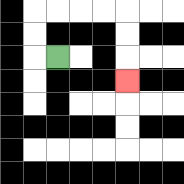{'start': '[2, 2]', 'end': '[5, 3]', 'path_directions': 'L,U,U,R,R,R,R,D,D,D', 'path_coordinates': '[[2, 2], [1, 2], [1, 1], [1, 0], [2, 0], [3, 0], [4, 0], [5, 0], [5, 1], [5, 2], [5, 3]]'}